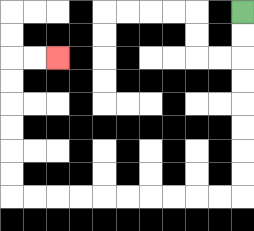{'start': '[10, 0]', 'end': '[2, 2]', 'path_directions': 'D,D,D,D,D,D,D,D,L,L,L,L,L,L,L,L,L,L,U,U,U,U,U,U,R,R', 'path_coordinates': '[[10, 0], [10, 1], [10, 2], [10, 3], [10, 4], [10, 5], [10, 6], [10, 7], [10, 8], [9, 8], [8, 8], [7, 8], [6, 8], [5, 8], [4, 8], [3, 8], [2, 8], [1, 8], [0, 8], [0, 7], [0, 6], [0, 5], [0, 4], [0, 3], [0, 2], [1, 2], [2, 2]]'}